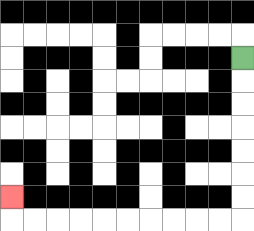{'start': '[10, 2]', 'end': '[0, 8]', 'path_directions': 'D,D,D,D,D,D,D,L,L,L,L,L,L,L,L,L,L,U', 'path_coordinates': '[[10, 2], [10, 3], [10, 4], [10, 5], [10, 6], [10, 7], [10, 8], [10, 9], [9, 9], [8, 9], [7, 9], [6, 9], [5, 9], [4, 9], [3, 9], [2, 9], [1, 9], [0, 9], [0, 8]]'}